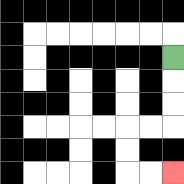{'start': '[7, 2]', 'end': '[7, 7]', 'path_directions': 'D,D,D,L,L,D,D,R,R', 'path_coordinates': '[[7, 2], [7, 3], [7, 4], [7, 5], [6, 5], [5, 5], [5, 6], [5, 7], [6, 7], [7, 7]]'}